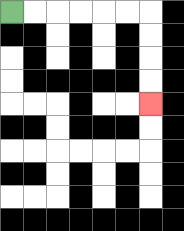{'start': '[0, 0]', 'end': '[6, 4]', 'path_directions': 'R,R,R,R,R,R,D,D,D,D', 'path_coordinates': '[[0, 0], [1, 0], [2, 0], [3, 0], [4, 0], [5, 0], [6, 0], [6, 1], [6, 2], [6, 3], [6, 4]]'}